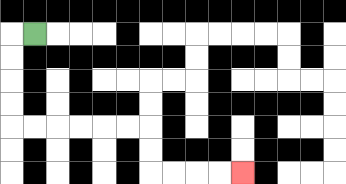{'start': '[1, 1]', 'end': '[10, 7]', 'path_directions': 'L,D,D,D,D,R,R,R,R,R,R,D,D,R,R,R,R', 'path_coordinates': '[[1, 1], [0, 1], [0, 2], [0, 3], [0, 4], [0, 5], [1, 5], [2, 5], [3, 5], [4, 5], [5, 5], [6, 5], [6, 6], [6, 7], [7, 7], [8, 7], [9, 7], [10, 7]]'}